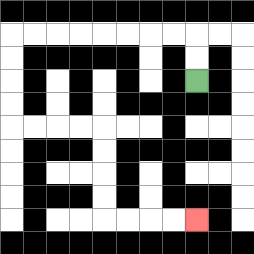{'start': '[8, 3]', 'end': '[8, 9]', 'path_directions': 'U,U,L,L,L,L,L,L,L,L,D,D,D,D,R,R,R,R,D,D,D,D,R,R,R,R', 'path_coordinates': '[[8, 3], [8, 2], [8, 1], [7, 1], [6, 1], [5, 1], [4, 1], [3, 1], [2, 1], [1, 1], [0, 1], [0, 2], [0, 3], [0, 4], [0, 5], [1, 5], [2, 5], [3, 5], [4, 5], [4, 6], [4, 7], [4, 8], [4, 9], [5, 9], [6, 9], [7, 9], [8, 9]]'}